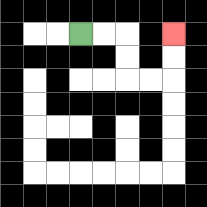{'start': '[3, 1]', 'end': '[7, 1]', 'path_directions': 'R,R,D,D,R,R,U,U', 'path_coordinates': '[[3, 1], [4, 1], [5, 1], [5, 2], [5, 3], [6, 3], [7, 3], [7, 2], [7, 1]]'}